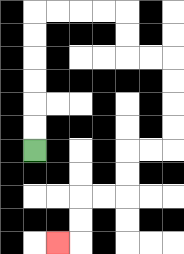{'start': '[1, 6]', 'end': '[2, 10]', 'path_directions': 'U,U,U,U,U,U,R,R,R,R,D,D,R,R,D,D,D,D,L,L,D,D,L,L,D,D,L', 'path_coordinates': '[[1, 6], [1, 5], [1, 4], [1, 3], [1, 2], [1, 1], [1, 0], [2, 0], [3, 0], [4, 0], [5, 0], [5, 1], [5, 2], [6, 2], [7, 2], [7, 3], [7, 4], [7, 5], [7, 6], [6, 6], [5, 6], [5, 7], [5, 8], [4, 8], [3, 8], [3, 9], [3, 10], [2, 10]]'}